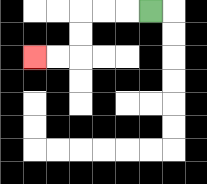{'start': '[6, 0]', 'end': '[1, 2]', 'path_directions': 'L,L,L,D,D,L,L', 'path_coordinates': '[[6, 0], [5, 0], [4, 0], [3, 0], [3, 1], [3, 2], [2, 2], [1, 2]]'}